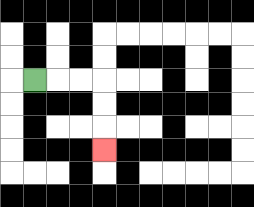{'start': '[1, 3]', 'end': '[4, 6]', 'path_directions': 'R,R,R,D,D,D', 'path_coordinates': '[[1, 3], [2, 3], [3, 3], [4, 3], [4, 4], [4, 5], [4, 6]]'}